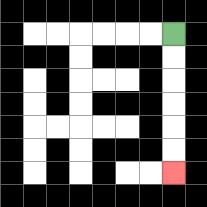{'start': '[7, 1]', 'end': '[7, 7]', 'path_directions': 'D,D,D,D,D,D', 'path_coordinates': '[[7, 1], [7, 2], [7, 3], [7, 4], [7, 5], [7, 6], [7, 7]]'}